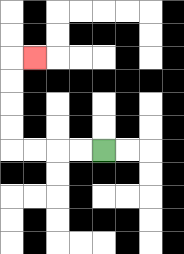{'start': '[4, 6]', 'end': '[1, 2]', 'path_directions': 'L,L,L,L,U,U,U,U,R', 'path_coordinates': '[[4, 6], [3, 6], [2, 6], [1, 6], [0, 6], [0, 5], [0, 4], [0, 3], [0, 2], [1, 2]]'}